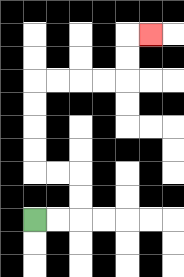{'start': '[1, 9]', 'end': '[6, 1]', 'path_directions': 'R,R,U,U,L,L,U,U,U,U,R,R,R,R,U,U,R', 'path_coordinates': '[[1, 9], [2, 9], [3, 9], [3, 8], [3, 7], [2, 7], [1, 7], [1, 6], [1, 5], [1, 4], [1, 3], [2, 3], [3, 3], [4, 3], [5, 3], [5, 2], [5, 1], [6, 1]]'}